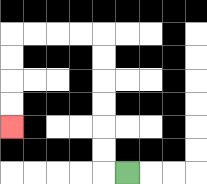{'start': '[5, 7]', 'end': '[0, 5]', 'path_directions': 'L,U,U,U,U,U,U,L,L,L,L,D,D,D,D', 'path_coordinates': '[[5, 7], [4, 7], [4, 6], [4, 5], [4, 4], [4, 3], [4, 2], [4, 1], [3, 1], [2, 1], [1, 1], [0, 1], [0, 2], [0, 3], [0, 4], [0, 5]]'}